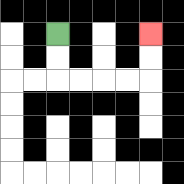{'start': '[2, 1]', 'end': '[6, 1]', 'path_directions': 'D,D,R,R,R,R,U,U', 'path_coordinates': '[[2, 1], [2, 2], [2, 3], [3, 3], [4, 3], [5, 3], [6, 3], [6, 2], [6, 1]]'}